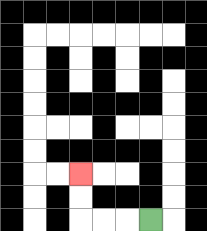{'start': '[6, 9]', 'end': '[3, 7]', 'path_directions': 'L,L,L,U,U', 'path_coordinates': '[[6, 9], [5, 9], [4, 9], [3, 9], [3, 8], [3, 7]]'}